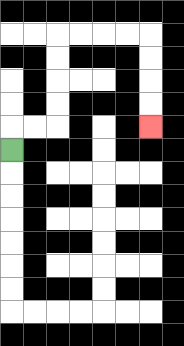{'start': '[0, 6]', 'end': '[6, 5]', 'path_directions': 'U,R,R,U,U,U,U,R,R,R,R,D,D,D,D', 'path_coordinates': '[[0, 6], [0, 5], [1, 5], [2, 5], [2, 4], [2, 3], [2, 2], [2, 1], [3, 1], [4, 1], [5, 1], [6, 1], [6, 2], [6, 3], [6, 4], [6, 5]]'}